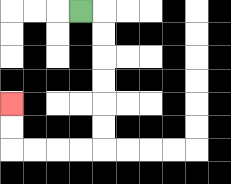{'start': '[3, 0]', 'end': '[0, 4]', 'path_directions': 'R,D,D,D,D,D,D,L,L,L,L,U,U', 'path_coordinates': '[[3, 0], [4, 0], [4, 1], [4, 2], [4, 3], [4, 4], [4, 5], [4, 6], [3, 6], [2, 6], [1, 6], [0, 6], [0, 5], [0, 4]]'}